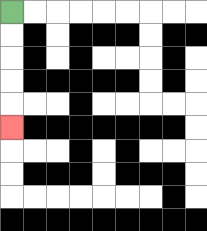{'start': '[0, 0]', 'end': '[0, 5]', 'path_directions': 'D,D,D,D,D', 'path_coordinates': '[[0, 0], [0, 1], [0, 2], [0, 3], [0, 4], [0, 5]]'}